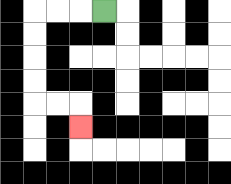{'start': '[4, 0]', 'end': '[3, 5]', 'path_directions': 'L,L,L,D,D,D,D,R,R,D', 'path_coordinates': '[[4, 0], [3, 0], [2, 0], [1, 0], [1, 1], [1, 2], [1, 3], [1, 4], [2, 4], [3, 4], [3, 5]]'}